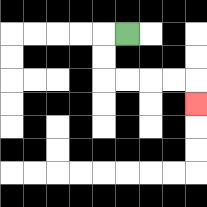{'start': '[5, 1]', 'end': '[8, 4]', 'path_directions': 'L,D,D,R,R,R,R,D', 'path_coordinates': '[[5, 1], [4, 1], [4, 2], [4, 3], [5, 3], [6, 3], [7, 3], [8, 3], [8, 4]]'}